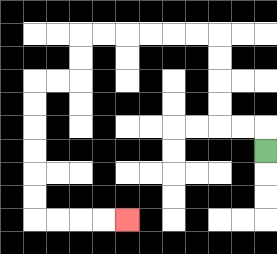{'start': '[11, 6]', 'end': '[5, 9]', 'path_directions': 'U,L,L,U,U,U,U,L,L,L,L,L,L,D,D,L,L,D,D,D,D,D,D,R,R,R,R', 'path_coordinates': '[[11, 6], [11, 5], [10, 5], [9, 5], [9, 4], [9, 3], [9, 2], [9, 1], [8, 1], [7, 1], [6, 1], [5, 1], [4, 1], [3, 1], [3, 2], [3, 3], [2, 3], [1, 3], [1, 4], [1, 5], [1, 6], [1, 7], [1, 8], [1, 9], [2, 9], [3, 9], [4, 9], [5, 9]]'}